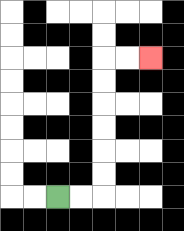{'start': '[2, 8]', 'end': '[6, 2]', 'path_directions': 'R,R,U,U,U,U,U,U,R,R', 'path_coordinates': '[[2, 8], [3, 8], [4, 8], [4, 7], [4, 6], [4, 5], [4, 4], [4, 3], [4, 2], [5, 2], [6, 2]]'}